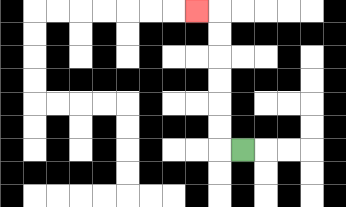{'start': '[10, 6]', 'end': '[8, 0]', 'path_directions': 'L,U,U,U,U,U,U,L', 'path_coordinates': '[[10, 6], [9, 6], [9, 5], [9, 4], [9, 3], [9, 2], [9, 1], [9, 0], [8, 0]]'}